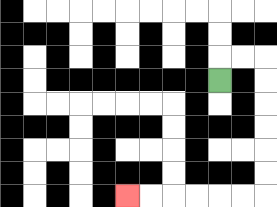{'start': '[9, 3]', 'end': '[5, 8]', 'path_directions': 'U,R,R,D,D,D,D,D,D,L,L,L,L,L,L', 'path_coordinates': '[[9, 3], [9, 2], [10, 2], [11, 2], [11, 3], [11, 4], [11, 5], [11, 6], [11, 7], [11, 8], [10, 8], [9, 8], [8, 8], [7, 8], [6, 8], [5, 8]]'}